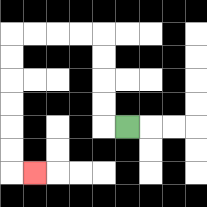{'start': '[5, 5]', 'end': '[1, 7]', 'path_directions': 'L,U,U,U,U,L,L,L,L,D,D,D,D,D,D,R', 'path_coordinates': '[[5, 5], [4, 5], [4, 4], [4, 3], [4, 2], [4, 1], [3, 1], [2, 1], [1, 1], [0, 1], [0, 2], [0, 3], [0, 4], [0, 5], [0, 6], [0, 7], [1, 7]]'}